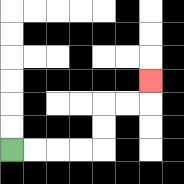{'start': '[0, 6]', 'end': '[6, 3]', 'path_directions': 'R,R,R,R,U,U,R,R,U', 'path_coordinates': '[[0, 6], [1, 6], [2, 6], [3, 6], [4, 6], [4, 5], [4, 4], [5, 4], [6, 4], [6, 3]]'}